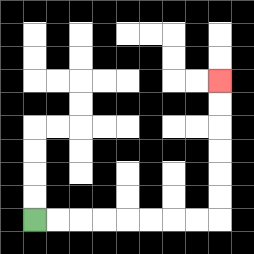{'start': '[1, 9]', 'end': '[9, 3]', 'path_directions': 'R,R,R,R,R,R,R,R,U,U,U,U,U,U', 'path_coordinates': '[[1, 9], [2, 9], [3, 9], [4, 9], [5, 9], [6, 9], [7, 9], [8, 9], [9, 9], [9, 8], [9, 7], [9, 6], [9, 5], [9, 4], [9, 3]]'}